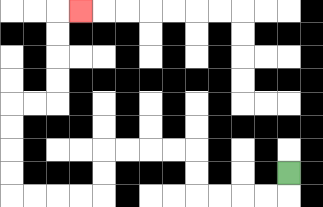{'start': '[12, 7]', 'end': '[3, 0]', 'path_directions': 'D,L,L,L,L,U,U,L,L,L,L,D,D,L,L,L,L,U,U,U,U,R,R,U,U,U,U,R', 'path_coordinates': '[[12, 7], [12, 8], [11, 8], [10, 8], [9, 8], [8, 8], [8, 7], [8, 6], [7, 6], [6, 6], [5, 6], [4, 6], [4, 7], [4, 8], [3, 8], [2, 8], [1, 8], [0, 8], [0, 7], [0, 6], [0, 5], [0, 4], [1, 4], [2, 4], [2, 3], [2, 2], [2, 1], [2, 0], [3, 0]]'}